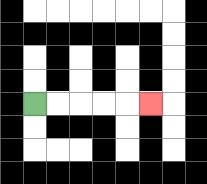{'start': '[1, 4]', 'end': '[6, 4]', 'path_directions': 'R,R,R,R,R', 'path_coordinates': '[[1, 4], [2, 4], [3, 4], [4, 4], [5, 4], [6, 4]]'}